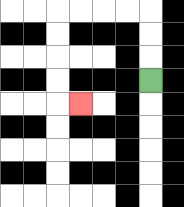{'start': '[6, 3]', 'end': '[3, 4]', 'path_directions': 'U,U,U,L,L,L,L,D,D,D,D,R', 'path_coordinates': '[[6, 3], [6, 2], [6, 1], [6, 0], [5, 0], [4, 0], [3, 0], [2, 0], [2, 1], [2, 2], [2, 3], [2, 4], [3, 4]]'}